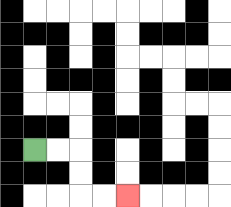{'start': '[1, 6]', 'end': '[5, 8]', 'path_directions': 'R,R,D,D,R,R', 'path_coordinates': '[[1, 6], [2, 6], [3, 6], [3, 7], [3, 8], [4, 8], [5, 8]]'}